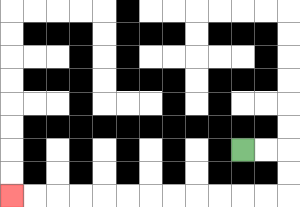{'start': '[10, 6]', 'end': '[0, 8]', 'path_directions': 'R,R,D,D,L,L,L,L,L,L,L,L,L,L,L,L', 'path_coordinates': '[[10, 6], [11, 6], [12, 6], [12, 7], [12, 8], [11, 8], [10, 8], [9, 8], [8, 8], [7, 8], [6, 8], [5, 8], [4, 8], [3, 8], [2, 8], [1, 8], [0, 8]]'}